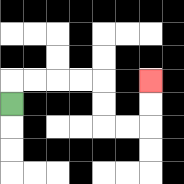{'start': '[0, 4]', 'end': '[6, 3]', 'path_directions': 'U,R,R,R,R,D,D,R,R,U,U', 'path_coordinates': '[[0, 4], [0, 3], [1, 3], [2, 3], [3, 3], [4, 3], [4, 4], [4, 5], [5, 5], [6, 5], [6, 4], [6, 3]]'}